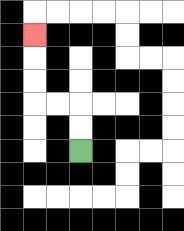{'start': '[3, 6]', 'end': '[1, 1]', 'path_directions': 'U,U,L,L,U,U,U', 'path_coordinates': '[[3, 6], [3, 5], [3, 4], [2, 4], [1, 4], [1, 3], [1, 2], [1, 1]]'}